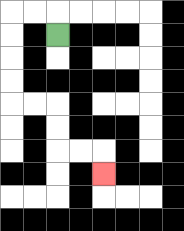{'start': '[2, 1]', 'end': '[4, 7]', 'path_directions': 'U,L,L,D,D,D,D,R,R,D,D,R,R,D', 'path_coordinates': '[[2, 1], [2, 0], [1, 0], [0, 0], [0, 1], [0, 2], [0, 3], [0, 4], [1, 4], [2, 4], [2, 5], [2, 6], [3, 6], [4, 6], [4, 7]]'}